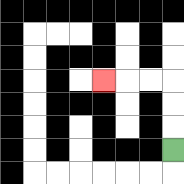{'start': '[7, 6]', 'end': '[4, 3]', 'path_directions': 'U,U,U,L,L,L', 'path_coordinates': '[[7, 6], [7, 5], [7, 4], [7, 3], [6, 3], [5, 3], [4, 3]]'}